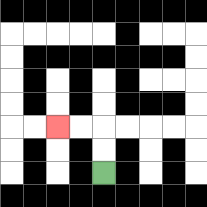{'start': '[4, 7]', 'end': '[2, 5]', 'path_directions': 'U,U,L,L', 'path_coordinates': '[[4, 7], [4, 6], [4, 5], [3, 5], [2, 5]]'}